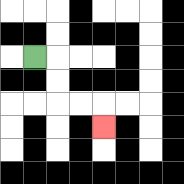{'start': '[1, 2]', 'end': '[4, 5]', 'path_directions': 'R,D,D,R,R,D', 'path_coordinates': '[[1, 2], [2, 2], [2, 3], [2, 4], [3, 4], [4, 4], [4, 5]]'}